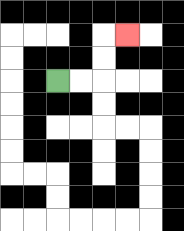{'start': '[2, 3]', 'end': '[5, 1]', 'path_directions': 'R,R,U,U,R', 'path_coordinates': '[[2, 3], [3, 3], [4, 3], [4, 2], [4, 1], [5, 1]]'}